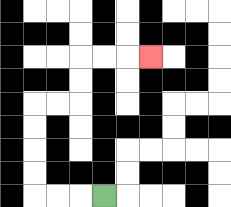{'start': '[4, 8]', 'end': '[6, 2]', 'path_directions': 'L,L,L,U,U,U,U,R,R,U,U,R,R,R', 'path_coordinates': '[[4, 8], [3, 8], [2, 8], [1, 8], [1, 7], [1, 6], [1, 5], [1, 4], [2, 4], [3, 4], [3, 3], [3, 2], [4, 2], [5, 2], [6, 2]]'}